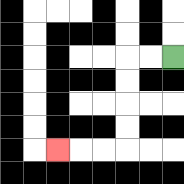{'start': '[7, 2]', 'end': '[2, 6]', 'path_directions': 'L,L,D,D,D,D,L,L,L', 'path_coordinates': '[[7, 2], [6, 2], [5, 2], [5, 3], [5, 4], [5, 5], [5, 6], [4, 6], [3, 6], [2, 6]]'}